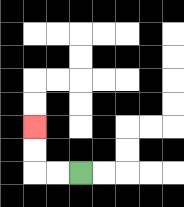{'start': '[3, 7]', 'end': '[1, 5]', 'path_directions': 'L,L,U,U', 'path_coordinates': '[[3, 7], [2, 7], [1, 7], [1, 6], [1, 5]]'}